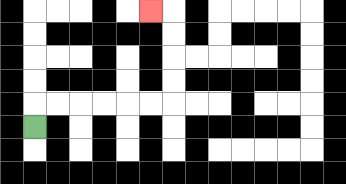{'start': '[1, 5]', 'end': '[6, 0]', 'path_directions': 'U,R,R,R,R,R,R,U,U,U,U,L', 'path_coordinates': '[[1, 5], [1, 4], [2, 4], [3, 4], [4, 4], [5, 4], [6, 4], [7, 4], [7, 3], [7, 2], [7, 1], [7, 0], [6, 0]]'}